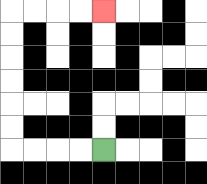{'start': '[4, 6]', 'end': '[4, 0]', 'path_directions': 'L,L,L,L,U,U,U,U,U,U,R,R,R,R', 'path_coordinates': '[[4, 6], [3, 6], [2, 6], [1, 6], [0, 6], [0, 5], [0, 4], [0, 3], [0, 2], [0, 1], [0, 0], [1, 0], [2, 0], [3, 0], [4, 0]]'}